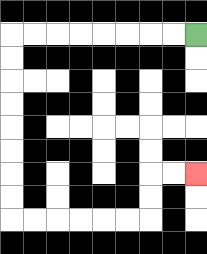{'start': '[8, 1]', 'end': '[8, 7]', 'path_directions': 'L,L,L,L,L,L,L,L,D,D,D,D,D,D,D,D,R,R,R,R,R,R,U,U,R,R', 'path_coordinates': '[[8, 1], [7, 1], [6, 1], [5, 1], [4, 1], [3, 1], [2, 1], [1, 1], [0, 1], [0, 2], [0, 3], [0, 4], [0, 5], [0, 6], [0, 7], [0, 8], [0, 9], [1, 9], [2, 9], [3, 9], [4, 9], [5, 9], [6, 9], [6, 8], [6, 7], [7, 7], [8, 7]]'}